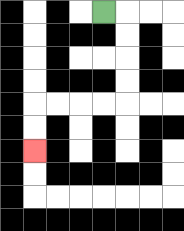{'start': '[4, 0]', 'end': '[1, 6]', 'path_directions': 'R,D,D,D,D,L,L,L,L,D,D', 'path_coordinates': '[[4, 0], [5, 0], [5, 1], [5, 2], [5, 3], [5, 4], [4, 4], [3, 4], [2, 4], [1, 4], [1, 5], [1, 6]]'}